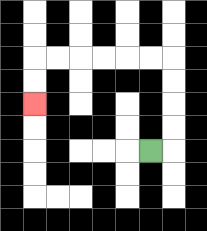{'start': '[6, 6]', 'end': '[1, 4]', 'path_directions': 'R,U,U,U,U,L,L,L,L,L,L,D,D', 'path_coordinates': '[[6, 6], [7, 6], [7, 5], [7, 4], [7, 3], [7, 2], [6, 2], [5, 2], [4, 2], [3, 2], [2, 2], [1, 2], [1, 3], [1, 4]]'}